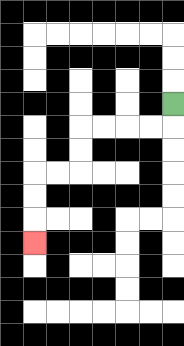{'start': '[7, 4]', 'end': '[1, 10]', 'path_directions': 'D,L,L,L,L,D,D,L,L,D,D,D', 'path_coordinates': '[[7, 4], [7, 5], [6, 5], [5, 5], [4, 5], [3, 5], [3, 6], [3, 7], [2, 7], [1, 7], [1, 8], [1, 9], [1, 10]]'}